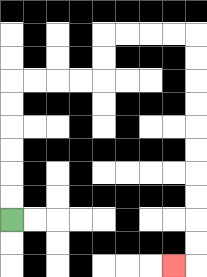{'start': '[0, 9]', 'end': '[7, 11]', 'path_directions': 'U,U,U,U,U,U,R,R,R,R,U,U,R,R,R,R,D,D,D,D,D,D,D,D,D,D,L', 'path_coordinates': '[[0, 9], [0, 8], [0, 7], [0, 6], [0, 5], [0, 4], [0, 3], [1, 3], [2, 3], [3, 3], [4, 3], [4, 2], [4, 1], [5, 1], [6, 1], [7, 1], [8, 1], [8, 2], [8, 3], [8, 4], [8, 5], [8, 6], [8, 7], [8, 8], [8, 9], [8, 10], [8, 11], [7, 11]]'}